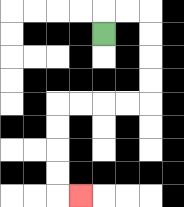{'start': '[4, 1]', 'end': '[3, 8]', 'path_directions': 'U,R,R,D,D,D,D,L,L,L,L,D,D,D,D,R', 'path_coordinates': '[[4, 1], [4, 0], [5, 0], [6, 0], [6, 1], [6, 2], [6, 3], [6, 4], [5, 4], [4, 4], [3, 4], [2, 4], [2, 5], [2, 6], [2, 7], [2, 8], [3, 8]]'}